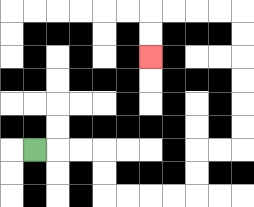{'start': '[1, 6]', 'end': '[6, 2]', 'path_directions': 'R,R,R,D,D,R,R,R,R,U,U,R,R,U,U,U,U,U,U,L,L,L,L,D,D', 'path_coordinates': '[[1, 6], [2, 6], [3, 6], [4, 6], [4, 7], [4, 8], [5, 8], [6, 8], [7, 8], [8, 8], [8, 7], [8, 6], [9, 6], [10, 6], [10, 5], [10, 4], [10, 3], [10, 2], [10, 1], [10, 0], [9, 0], [8, 0], [7, 0], [6, 0], [6, 1], [6, 2]]'}